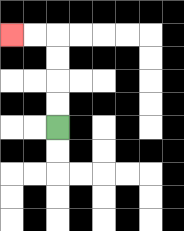{'start': '[2, 5]', 'end': '[0, 1]', 'path_directions': 'U,U,U,U,L,L', 'path_coordinates': '[[2, 5], [2, 4], [2, 3], [2, 2], [2, 1], [1, 1], [0, 1]]'}